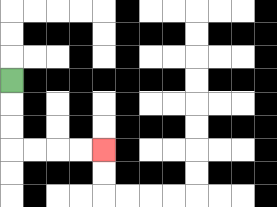{'start': '[0, 3]', 'end': '[4, 6]', 'path_directions': 'D,D,D,R,R,R,R', 'path_coordinates': '[[0, 3], [0, 4], [0, 5], [0, 6], [1, 6], [2, 6], [3, 6], [4, 6]]'}